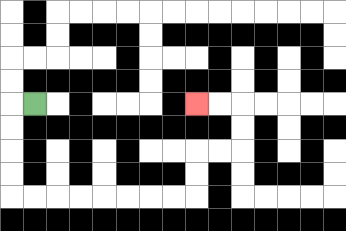{'start': '[1, 4]', 'end': '[8, 4]', 'path_directions': 'L,D,D,D,D,R,R,R,R,R,R,R,R,U,U,R,R,U,U,L,L', 'path_coordinates': '[[1, 4], [0, 4], [0, 5], [0, 6], [0, 7], [0, 8], [1, 8], [2, 8], [3, 8], [4, 8], [5, 8], [6, 8], [7, 8], [8, 8], [8, 7], [8, 6], [9, 6], [10, 6], [10, 5], [10, 4], [9, 4], [8, 4]]'}